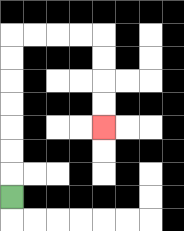{'start': '[0, 8]', 'end': '[4, 5]', 'path_directions': 'U,U,U,U,U,U,U,R,R,R,R,D,D,D,D', 'path_coordinates': '[[0, 8], [0, 7], [0, 6], [0, 5], [0, 4], [0, 3], [0, 2], [0, 1], [1, 1], [2, 1], [3, 1], [4, 1], [4, 2], [4, 3], [4, 4], [4, 5]]'}